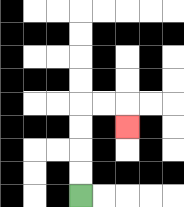{'start': '[3, 8]', 'end': '[5, 5]', 'path_directions': 'U,U,U,U,R,R,D', 'path_coordinates': '[[3, 8], [3, 7], [3, 6], [3, 5], [3, 4], [4, 4], [5, 4], [5, 5]]'}